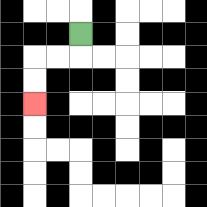{'start': '[3, 1]', 'end': '[1, 4]', 'path_directions': 'D,L,L,D,D', 'path_coordinates': '[[3, 1], [3, 2], [2, 2], [1, 2], [1, 3], [1, 4]]'}